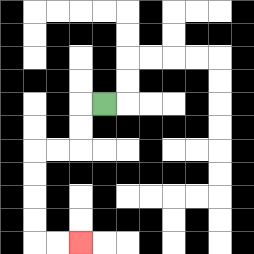{'start': '[4, 4]', 'end': '[3, 10]', 'path_directions': 'L,D,D,L,L,D,D,D,D,R,R', 'path_coordinates': '[[4, 4], [3, 4], [3, 5], [3, 6], [2, 6], [1, 6], [1, 7], [1, 8], [1, 9], [1, 10], [2, 10], [3, 10]]'}